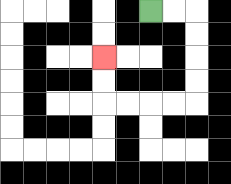{'start': '[6, 0]', 'end': '[4, 2]', 'path_directions': 'R,R,D,D,D,D,L,L,L,L,U,U', 'path_coordinates': '[[6, 0], [7, 0], [8, 0], [8, 1], [8, 2], [8, 3], [8, 4], [7, 4], [6, 4], [5, 4], [4, 4], [4, 3], [4, 2]]'}